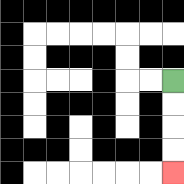{'start': '[7, 3]', 'end': '[7, 7]', 'path_directions': 'D,D,D,D', 'path_coordinates': '[[7, 3], [7, 4], [7, 5], [7, 6], [7, 7]]'}